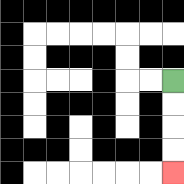{'start': '[7, 3]', 'end': '[7, 7]', 'path_directions': 'D,D,D,D', 'path_coordinates': '[[7, 3], [7, 4], [7, 5], [7, 6], [7, 7]]'}